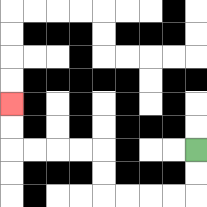{'start': '[8, 6]', 'end': '[0, 4]', 'path_directions': 'D,D,L,L,L,L,U,U,L,L,L,L,U,U', 'path_coordinates': '[[8, 6], [8, 7], [8, 8], [7, 8], [6, 8], [5, 8], [4, 8], [4, 7], [4, 6], [3, 6], [2, 6], [1, 6], [0, 6], [0, 5], [0, 4]]'}